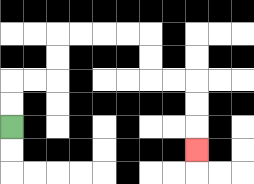{'start': '[0, 5]', 'end': '[8, 6]', 'path_directions': 'U,U,R,R,U,U,R,R,R,R,D,D,R,R,D,D,D', 'path_coordinates': '[[0, 5], [0, 4], [0, 3], [1, 3], [2, 3], [2, 2], [2, 1], [3, 1], [4, 1], [5, 1], [6, 1], [6, 2], [6, 3], [7, 3], [8, 3], [8, 4], [8, 5], [8, 6]]'}